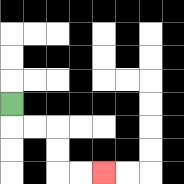{'start': '[0, 4]', 'end': '[4, 7]', 'path_directions': 'D,R,R,D,D,R,R', 'path_coordinates': '[[0, 4], [0, 5], [1, 5], [2, 5], [2, 6], [2, 7], [3, 7], [4, 7]]'}